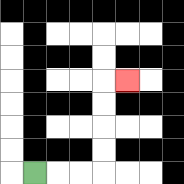{'start': '[1, 7]', 'end': '[5, 3]', 'path_directions': 'R,R,R,U,U,U,U,R', 'path_coordinates': '[[1, 7], [2, 7], [3, 7], [4, 7], [4, 6], [4, 5], [4, 4], [4, 3], [5, 3]]'}